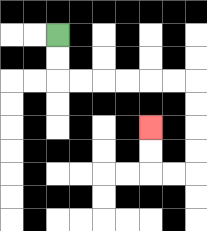{'start': '[2, 1]', 'end': '[6, 5]', 'path_directions': 'D,D,R,R,R,R,R,R,D,D,D,D,L,L,U,U', 'path_coordinates': '[[2, 1], [2, 2], [2, 3], [3, 3], [4, 3], [5, 3], [6, 3], [7, 3], [8, 3], [8, 4], [8, 5], [8, 6], [8, 7], [7, 7], [6, 7], [6, 6], [6, 5]]'}